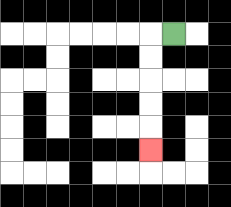{'start': '[7, 1]', 'end': '[6, 6]', 'path_directions': 'L,D,D,D,D,D', 'path_coordinates': '[[7, 1], [6, 1], [6, 2], [6, 3], [6, 4], [6, 5], [6, 6]]'}